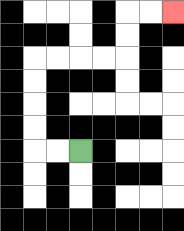{'start': '[3, 6]', 'end': '[7, 0]', 'path_directions': 'L,L,U,U,U,U,R,R,R,R,U,U,R,R', 'path_coordinates': '[[3, 6], [2, 6], [1, 6], [1, 5], [1, 4], [1, 3], [1, 2], [2, 2], [3, 2], [4, 2], [5, 2], [5, 1], [5, 0], [6, 0], [7, 0]]'}